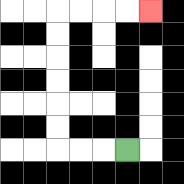{'start': '[5, 6]', 'end': '[6, 0]', 'path_directions': 'L,L,L,U,U,U,U,U,U,R,R,R,R', 'path_coordinates': '[[5, 6], [4, 6], [3, 6], [2, 6], [2, 5], [2, 4], [2, 3], [2, 2], [2, 1], [2, 0], [3, 0], [4, 0], [5, 0], [6, 0]]'}